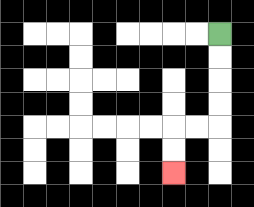{'start': '[9, 1]', 'end': '[7, 7]', 'path_directions': 'D,D,D,D,L,L,D,D', 'path_coordinates': '[[9, 1], [9, 2], [9, 3], [9, 4], [9, 5], [8, 5], [7, 5], [7, 6], [7, 7]]'}